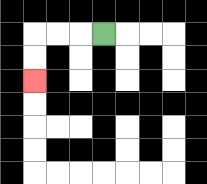{'start': '[4, 1]', 'end': '[1, 3]', 'path_directions': 'L,L,L,D,D', 'path_coordinates': '[[4, 1], [3, 1], [2, 1], [1, 1], [1, 2], [1, 3]]'}